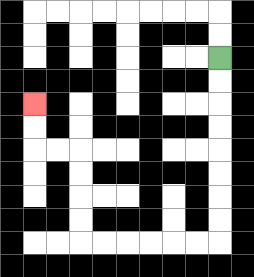{'start': '[9, 2]', 'end': '[1, 4]', 'path_directions': 'D,D,D,D,D,D,D,D,L,L,L,L,L,L,U,U,U,U,L,L,U,U', 'path_coordinates': '[[9, 2], [9, 3], [9, 4], [9, 5], [9, 6], [9, 7], [9, 8], [9, 9], [9, 10], [8, 10], [7, 10], [6, 10], [5, 10], [4, 10], [3, 10], [3, 9], [3, 8], [3, 7], [3, 6], [2, 6], [1, 6], [1, 5], [1, 4]]'}